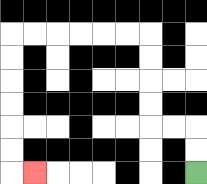{'start': '[8, 7]', 'end': '[1, 7]', 'path_directions': 'U,U,L,L,U,U,U,U,L,L,L,L,L,L,D,D,D,D,D,D,R', 'path_coordinates': '[[8, 7], [8, 6], [8, 5], [7, 5], [6, 5], [6, 4], [6, 3], [6, 2], [6, 1], [5, 1], [4, 1], [3, 1], [2, 1], [1, 1], [0, 1], [0, 2], [0, 3], [0, 4], [0, 5], [0, 6], [0, 7], [1, 7]]'}